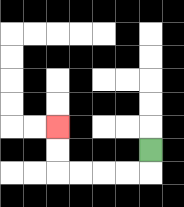{'start': '[6, 6]', 'end': '[2, 5]', 'path_directions': 'D,L,L,L,L,U,U', 'path_coordinates': '[[6, 6], [6, 7], [5, 7], [4, 7], [3, 7], [2, 7], [2, 6], [2, 5]]'}